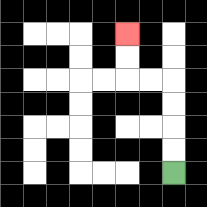{'start': '[7, 7]', 'end': '[5, 1]', 'path_directions': 'U,U,U,U,L,L,U,U', 'path_coordinates': '[[7, 7], [7, 6], [7, 5], [7, 4], [7, 3], [6, 3], [5, 3], [5, 2], [5, 1]]'}